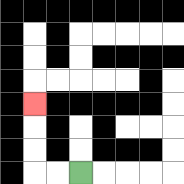{'start': '[3, 7]', 'end': '[1, 4]', 'path_directions': 'L,L,U,U,U', 'path_coordinates': '[[3, 7], [2, 7], [1, 7], [1, 6], [1, 5], [1, 4]]'}